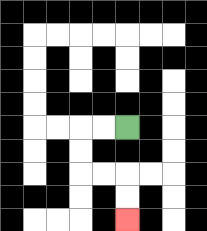{'start': '[5, 5]', 'end': '[5, 9]', 'path_directions': 'L,L,D,D,R,R,D,D', 'path_coordinates': '[[5, 5], [4, 5], [3, 5], [3, 6], [3, 7], [4, 7], [5, 7], [5, 8], [5, 9]]'}